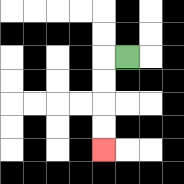{'start': '[5, 2]', 'end': '[4, 6]', 'path_directions': 'L,D,D,D,D', 'path_coordinates': '[[5, 2], [4, 2], [4, 3], [4, 4], [4, 5], [4, 6]]'}